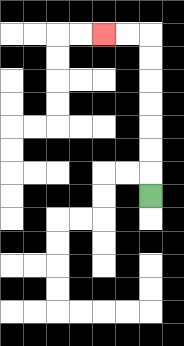{'start': '[6, 8]', 'end': '[4, 1]', 'path_directions': 'U,U,U,U,U,U,U,L,L', 'path_coordinates': '[[6, 8], [6, 7], [6, 6], [6, 5], [6, 4], [6, 3], [6, 2], [6, 1], [5, 1], [4, 1]]'}